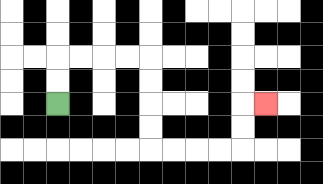{'start': '[2, 4]', 'end': '[11, 4]', 'path_directions': 'U,U,R,R,R,R,D,D,D,D,R,R,R,R,U,U,R', 'path_coordinates': '[[2, 4], [2, 3], [2, 2], [3, 2], [4, 2], [5, 2], [6, 2], [6, 3], [6, 4], [6, 5], [6, 6], [7, 6], [8, 6], [9, 6], [10, 6], [10, 5], [10, 4], [11, 4]]'}